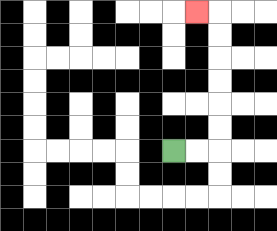{'start': '[7, 6]', 'end': '[8, 0]', 'path_directions': 'R,R,U,U,U,U,U,U,L', 'path_coordinates': '[[7, 6], [8, 6], [9, 6], [9, 5], [9, 4], [9, 3], [9, 2], [9, 1], [9, 0], [8, 0]]'}